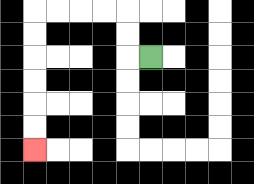{'start': '[6, 2]', 'end': '[1, 6]', 'path_directions': 'L,U,U,L,L,L,L,D,D,D,D,D,D', 'path_coordinates': '[[6, 2], [5, 2], [5, 1], [5, 0], [4, 0], [3, 0], [2, 0], [1, 0], [1, 1], [1, 2], [1, 3], [1, 4], [1, 5], [1, 6]]'}